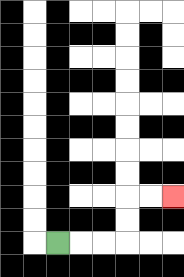{'start': '[2, 10]', 'end': '[7, 8]', 'path_directions': 'R,R,R,U,U,R,R', 'path_coordinates': '[[2, 10], [3, 10], [4, 10], [5, 10], [5, 9], [5, 8], [6, 8], [7, 8]]'}